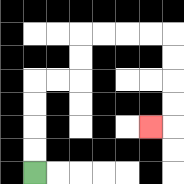{'start': '[1, 7]', 'end': '[6, 5]', 'path_directions': 'U,U,U,U,R,R,U,U,R,R,R,R,D,D,D,D,L', 'path_coordinates': '[[1, 7], [1, 6], [1, 5], [1, 4], [1, 3], [2, 3], [3, 3], [3, 2], [3, 1], [4, 1], [5, 1], [6, 1], [7, 1], [7, 2], [7, 3], [7, 4], [7, 5], [6, 5]]'}